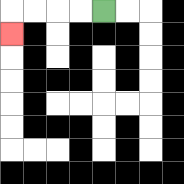{'start': '[4, 0]', 'end': '[0, 1]', 'path_directions': 'L,L,L,L,D', 'path_coordinates': '[[4, 0], [3, 0], [2, 0], [1, 0], [0, 0], [0, 1]]'}